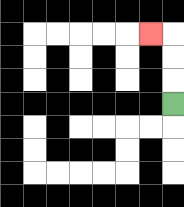{'start': '[7, 4]', 'end': '[6, 1]', 'path_directions': 'U,U,U,L', 'path_coordinates': '[[7, 4], [7, 3], [7, 2], [7, 1], [6, 1]]'}